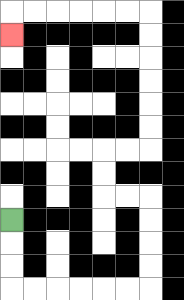{'start': '[0, 9]', 'end': '[0, 1]', 'path_directions': 'D,D,D,R,R,R,R,R,R,U,U,U,U,L,L,U,U,R,R,U,U,U,U,U,U,L,L,L,L,L,L,D', 'path_coordinates': '[[0, 9], [0, 10], [0, 11], [0, 12], [1, 12], [2, 12], [3, 12], [4, 12], [5, 12], [6, 12], [6, 11], [6, 10], [6, 9], [6, 8], [5, 8], [4, 8], [4, 7], [4, 6], [5, 6], [6, 6], [6, 5], [6, 4], [6, 3], [6, 2], [6, 1], [6, 0], [5, 0], [4, 0], [3, 0], [2, 0], [1, 0], [0, 0], [0, 1]]'}